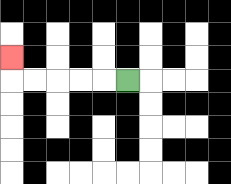{'start': '[5, 3]', 'end': '[0, 2]', 'path_directions': 'L,L,L,L,L,U', 'path_coordinates': '[[5, 3], [4, 3], [3, 3], [2, 3], [1, 3], [0, 3], [0, 2]]'}